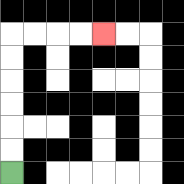{'start': '[0, 7]', 'end': '[4, 1]', 'path_directions': 'U,U,U,U,U,U,R,R,R,R', 'path_coordinates': '[[0, 7], [0, 6], [0, 5], [0, 4], [0, 3], [0, 2], [0, 1], [1, 1], [2, 1], [3, 1], [4, 1]]'}